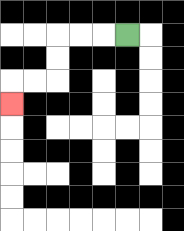{'start': '[5, 1]', 'end': '[0, 4]', 'path_directions': 'L,L,L,D,D,L,L,D', 'path_coordinates': '[[5, 1], [4, 1], [3, 1], [2, 1], [2, 2], [2, 3], [1, 3], [0, 3], [0, 4]]'}